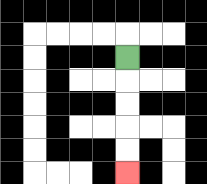{'start': '[5, 2]', 'end': '[5, 7]', 'path_directions': 'D,D,D,D,D', 'path_coordinates': '[[5, 2], [5, 3], [5, 4], [5, 5], [5, 6], [5, 7]]'}